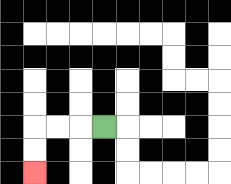{'start': '[4, 5]', 'end': '[1, 7]', 'path_directions': 'L,L,L,D,D', 'path_coordinates': '[[4, 5], [3, 5], [2, 5], [1, 5], [1, 6], [1, 7]]'}